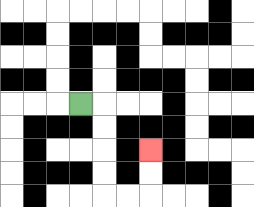{'start': '[3, 4]', 'end': '[6, 6]', 'path_directions': 'R,D,D,D,D,R,R,U,U', 'path_coordinates': '[[3, 4], [4, 4], [4, 5], [4, 6], [4, 7], [4, 8], [5, 8], [6, 8], [6, 7], [6, 6]]'}